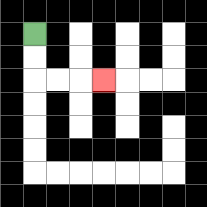{'start': '[1, 1]', 'end': '[4, 3]', 'path_directions': 'D,D,R,R,R', 'path_coordinates': '[[1, 1], [1, 2], [1, 3], [2, 3], [3, 3], [4, 3]]'}